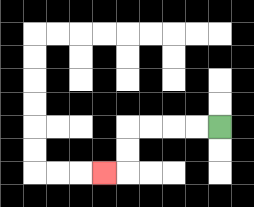{'start': '[9, 5]', 'end': '[4, 7]', 'path_directions': 'L,L,L,L,D,D,L', 'path_coordinates': '[[9, 5], [8, 5], [7, 5], [6, 5], [5, 5], [5, 6], [5, 7], [4, 7]]'}